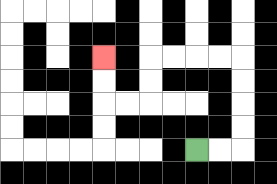{'start': '[8, 6]', 'end': '[4, 2]', 'path_directions': 'R,R,U,U,U,U,L,L,L,L,D,D,L,L,U,U', 'path_coordinates': '[[8, 6], [9, 6], [10, 6], [10, 5], [10, 4], [10, 3], [10, 2], [9, 2], [8, 2], [7, 2], [6, 2], [6, 3], [6, 4], [5, 4], [4, 4], [4, 3], [4, 2]]'}